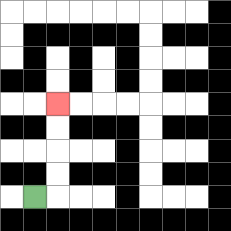{'start': '[1, 8]', 'end': '[2, 4]', 'path_directions': 'R,U,U,U,U', 'path_coordinates': '[[1, 8], [2, 8], [2, 7], [2, 6], [2, 5], [2, 4]]'}